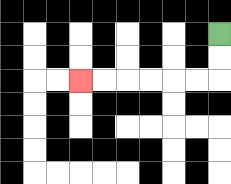{'start': '[9, 1]', 'end': '[3, 3]', 'path_directions': 'D,D,L,L,L,L,L,L', 'path_coordinates': '[[9, 1], [9, 2], [9, 3], [8, 3], [7, 3], [6, 3], [5, 3], [4, 3], [3, 3]]'}